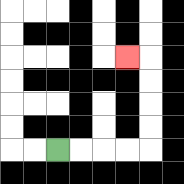{'start': '[2, 6]', 'end': '[5, 2]', 'path_directions': 'R,R,R,R,U,U,U,U,L', 'path_coordinates': '[[2, 6], [3, 6], [4, 6], [5, 6], [6, 6], [6, 5], [6, 4], [6, 3], [6, 2], [5, 2]]'}